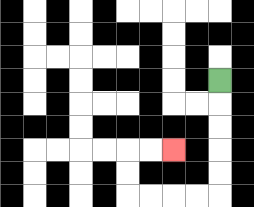{'start': '[9, 3]', 'end': '[7, 6]', 'path_directions': 'D,D,D,D,D,L,L,L,L,U,U,R,R', 'path_coordinates': '[[9, 3], [9, 4], [9, 5], [9, 6], [9, 7], [9, 8], [8, 8], [7, 8], [6, 8], [5, 8], [5, 7], [5, 6], [6, 6], [7, 6]]'}